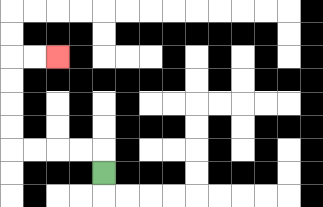{'start': '[4, 7]', 'end': '[2, 2]', 'path_directions': 'U,L,L,L,L,U,U,U,U,R,R', 'path_coordinates': '[[4, 7], [4, 6], [3, 6], [2, 6], [1, 6], [0, 6], [0, 5], [0, 4], [0, 3], [0, 2], [1, 2], [2, 2]]'}